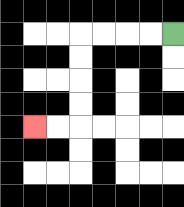{'start': '[7, 1]', 'end': '[1, 5]', 'path_directions': 'L,L,L,L,D,D,D,D,L,L', 'path_coordinates': '[[7, 1], [6, 1], [5, 1], [4, 1], [3, 1], [3, 2], [3, 3], [3, 4], [3, 5], [2, 5], [1, 5]]'}